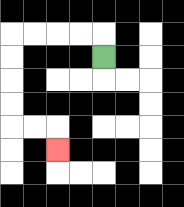{'start': '[4, 2]', 'end': '[2, 6]', 'path_directions': 'U,L,L,L,L,D,D,D,D,R,R,D', 'path_coordinates': '[[4, 2], [4, 1], [3, 1], [2, 1], [1, 1], [0, 1], [0, 2], [0, 3], [0, 4], [0, 5], [1, 5], [2, 5], [2, 6]]'}